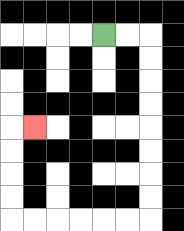{'start': '[4, 1]', 'end': '[1, 5]', 'path_directions': 'R,R,D,D,D,D,D,D,D,D,L,L,L,L,L,L,U,U,U,U,R', 'path_coordinates': '[[4, 1], [5, 1], [6, 1], [6, 2], [6, 3], [6, 4], [6, 5], [6, 6], [6, 7], [6, 8], [6, 9], [5, 9], [4, 9], [3, 9], [2, 9], [1, 9], [0, 9], [0, 8], [0, 7], [0, 6], [0, 5], [1, 5]]'}